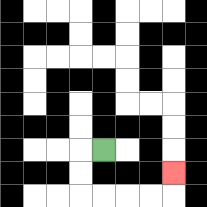{'start': '[4, 6]', 'end': '[7, 7]', 'path_directions': 'L,D,D,R,R,R,R,U', 'path_coordinates': '[[4, 6], [3, 6], [3, 7], [3, 8], [4, 8], [5, 8], [6, 8], [7, 8], [7, 7]]'}